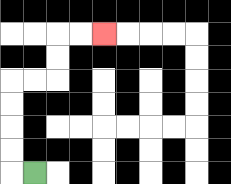{'start': '[1, 7]', 'end': '[4, 1]', 'path_directions': 'L,U,U,U,U,R,R,U,U,R,R', 'path_coordinates': '[[1, 7], [0, 7], [0, 6], [0, 5], [0, 4], [0, 3], [1, 3], [2, 3], [2, 2], [2, 1], [3, 1], [4, 1]]'}